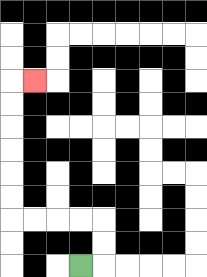{'start': '[3, 11]', 'end': '[1, 3]', 'path_directions': 'R,U,U,L,L,L,L,U,U,U,U,U,U,R', 'path_coordinates': '[[3, 11], [4, 11], [4, 10], [4, 9], [3, 9], [2, 9], [1, 9], [0, 9], [0, 8], [0, 7], [0, 6], [0, 5], [0, 4], [0, 3], [1, 3]]'}